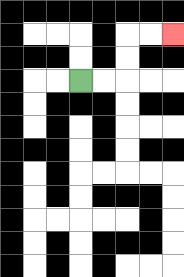{'start': '[3, 3]', 'end': '[7, 1]', 'path_directions': 'R,R,U,U,R,R', 'path_coordinates': '[[3, 3], [4, 3], [5, 3], [5, 2], [5, 1], [6, 1], [7, 1]]'}